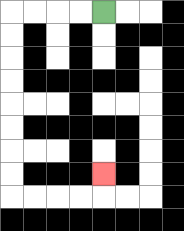{'start': '[4, 0]', 'end': '[4, 7]', 'path_directions': 'L,L,L,L,D,D,D,D,D,D,D,D,R,R,R,R,U', 'path_coordinates': '[[4, 0], [3, 0], [2, 0], [1, 0], [0, 0], [0, 1], [0, 2], [0, 3], [0, 4], [0, 5], [0, 6], [0, 7], [0, 8], [1, 8], [2, 8], [3, 8], [4, 8], [4, 7]]'}